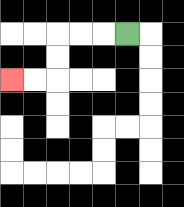{'start': '[5, 1]', 'end': '[0, 3]', 'path_directions': 'L,L,L,D,D,L,L', 'path_coordinates': '[[5, 1], [4, 1], [3, 1], [2, 1], [2, 2], [2, 3], [1, 3], [0, 3]]'}